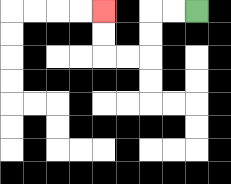{'start': '[8, 0]', 'end': '[4, 0]', 'path_directions': 'L,L,D,D,L,L,U,U', 'path_coordinates': '[[8, 0], [7, 0], [6, 0], [6, 1], [6, 2], [5, 2], [4, 2], [4, 1], [4, 0]]'}